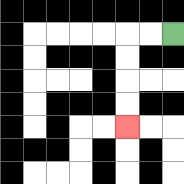{'start': '[7, 1]', 'end': '[5, 5]', 'path_directions': 'L,L,D,D,D,D', 'path_coordinates': '[[7, 1], [6, 1], [5, 1], [5, 2], [5, 3], [5, 4], [5, 5]]'}